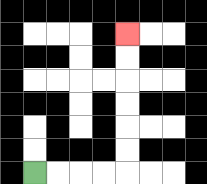{'start': '[1, 7]', 'end': '[5, 1]', 'path_directions': 'R,R,R,R,U,U,U,U,U,U', 'path_coordinates': '[[1, 7], [2, 7], [3, 7], [4, 7], [5, 7], [5, 6], [5, 5], [5, 4], [5, 3], [5, 2], [5, 1]]'}